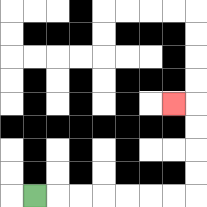{'start': '[1, 8]', 'end': '[7, 4]', 'path_directions': 'R,R,R,R,R,R,R,U,U,U,U,L', 'path_coordinates': '[[1, 8], [2, 8], [3, 8], [4, 8], [5, 8], [6, 8], [7, 8], [8, 8], [8, 7], [8, 6], [8, 5], [8, 4], [7, 4]]'}